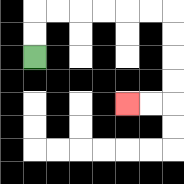{'start': '[1, 2]', 'end': '[5, 4]', 'path_directions': 'U,U,R,R,R,R,R,R,D,D,D,D,L,L', 'path_coordinates': '[[1, 2], [1, 1], [1, 0], [2, 0], [3, 0], [4, 0], [5, 0], [6, 0], [7, 0], [7, 1], [7, 2], [7, 3], [7, 4], [6, 4], [5, 4]]'}